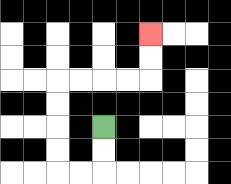{'start': '[4, 5]', 'end': '[6, 1]', 'path_directions': 'D,D,L,L,U,U,U,U,R,R,R,R,U,U', 'path_coordinates': '[[4, 5], [4, 6], [4, 7], [3, 7], [2, 7], [2, 6], [2, 5], [2, 4], [2, 3], [3, 3], [4, 3], [5, 3], [6, 3], [6, 2], [6, 1]]'}